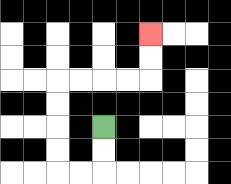{'start': '[4, 5]', 'end': '[6, 1]', 'path_directions': 'D,D,L,L,U,U,U,U,R,R,R,R,U,U', 'path_coordinates': '[[4, 5], [4, 6], [4, 7], [3, 7], [2, 7], [2, 6], [2, 5], [2, 4], [2, 3], [3, 3], [4, 3], [5, 3], [6, 3], [6, 2], [6, 1]]'}